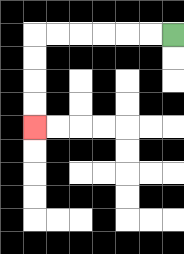{'start': '[7, 1]', 'end': '[1, 5]', 'path_directions': 'L,L,L,L,L,L,D,D,D,D', 'path_coordinates': '[[7, 1], [6, 1], [5, 1], [4, 1], [3, 1], [2, 1], [1, 1], [1, 2], [1, 3], [1, 4], [1, 5]]'}